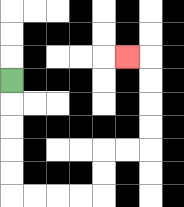{'start': '[0, 3]', 'end': '[5, 2]', 'path_directions': 'D,D,D,D,D,R,R,R,R,U,U,R,R,U,U,U,U,L', 'path_coordinates': '[[0, 3], [0, 4], [0, 5], [0, 6], [0, 7], [0, 8], [1, 8], [2, 8], [3, 8], [4, 8], [4, 7], [4, 6], [5, 6], [6, 6], [6, 5], [6, 4], [6, 3], [6, 2], [5, 2]]'}